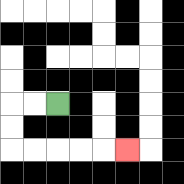{'start': '[2, 4]', 'end': '[5, 6]', 'path_directions': 'L,L,D,D,R,R,R,R,R', 'path_coordinates': '[[2, 4], [1, 4], [0, 4], [0, 5], [0, 6], [1, 6], [2, 6], [3, 6], [4, 6], [5, 6]]'}